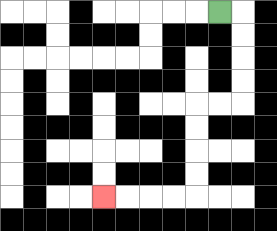{'start': '[9, 0]', 'end': '[4, 8]', 'path_directions': 'R,D,D,D,D,L,L,D,D,D,D,L,L,L,L', 'path_coordinates': '[[9, 0], [10, 0], [10, 1], [10, 2], [10, 3], [10, 4], [9, 4], [8, 4], [8, 5], [8, 6], [8, 7], [8, 8], [7, 8], [6, 8], [5, 8], [4, 8]]'}